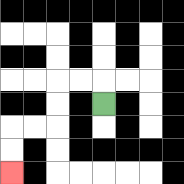{'start': '[4, 4]', 'end': '[0, 7]', 'path_directions': 'U,L,L,D,D,L,L,D,D', 'path_coordinates': '[[4, 4], [4, 3], [3, 3], [2, 3], [2, 4], [2, 5], [1, 5], [0, 5], [0, 6], [0, 7]]'}